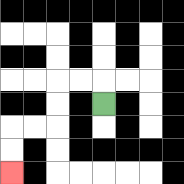{'start': '[4, 4]', 'end': '[0, 7]', 'path_directions': 'U,L,L,D,D,L,L,D,D', 'path_coordinates': '[[4, 4], [4, 3], [3, 3], [2, 3], [2, 4], [2, 5], [1, 5], [0, 5], [0, 6], [0, 7]]'}